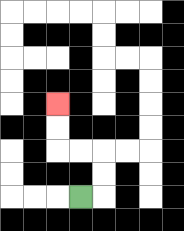{'start': '[3, 8]', 'end': '[2, 4]', 'path_directions': 'R,U,U,L,L,U,U', 'path_coordinates': '[[3, 8], [4, 8], [4, 7], [4, 6], [3, 6], [2, 6], [2, 5], [2, 4]]'}